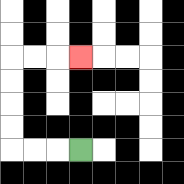{'start': '[3, 6]', 'end': '[3, 2]', 'path_directions': 'L,L,L,U,U,U,U,R,R,R', 'path_coordinates': '[[3, 6], [2, 6], [1, 6], [0, 6], [0, 5], [0, 4], [0, 3], [0, 2], [1, 2], [2, 2], [3, 2]]'}